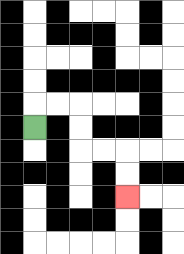{'start': '[1, 5]', 'end': '[5, 8]', 'path_directions': 'U,R,R,D,D,R,R,D,D', 'path_coordinates': '[[1, 5], [1, 4], [2, 4], [3, 4], [3, 5], [3, 6], [4, 6], [5, 6], [5, 7], [5, 8]]'}